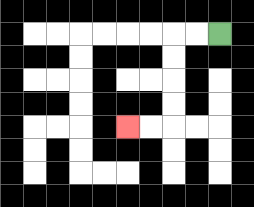{'start': '[9, 1]', 'end': '[5, 5]', 'path_directions': 'L,L,D,D,D,D,L,L', 'path_coordinates': '[[9, 1], [8, 1], [7, 1], [7, 2], [7, 3], [7, 4], [7, 5], [6, 5], [5, 5]]'}